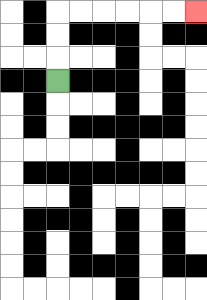{'start': '[2, 3]', 'end': '[8, 0]', 'path_directions': 'U,U,U,R,R,R,R,R,R', 'path_coordinates': '[[2, 3], [2, 2], [2, 1], [2, 0], [3, 0], [4, 0], [5, 0], [6, 0], [7, 0], [8, 0]]'}